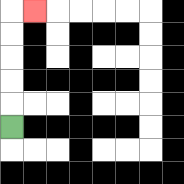{'start': '[0, 5]', 'end': '[1, 0]', 'path_directions': 'U,U,U,U,U,R', 'path_coordinates': '[[0, 5], [0, 4], [0, 3], [0, 2], [0, 1], [0, 0], [1, 0]]'}